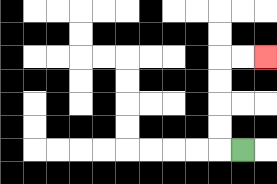{'start': '[10, 6]', 'end': '[11, 2]', 'path_directions': 'L,U,U,U,U,R,R', 'path_coordinates': '[[10, 6], [9, 6], [9, 5], [9, 4], [9, 3], [9, 2], [10, 2], [11, 2]]'}